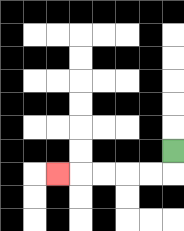{'start': '[7, 6]', 'end': '[2, 7]', 'path_directions': 'D,L,L,L,L,L', 'path_coordinates': '[[7, 6], [7, 7], [6, 7], [5, 7], [4, 7], [3, 7], [2, 7]]'}